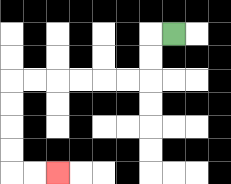{'start': '[7, 1]', 'end': '[2, 7]', 'path_directions': 'L,D,D,L,L,L,L,L,L,D,D,D,D,R,R', 'path_coordinates': '[[7, 1], [6, 1], [6, 2], [6, 3], [5, 3], [4, 3], [3, 3], [2, 3], [1, 3], [0, 3], [0, 4], [0, 5], [0, 6], [0, 7], [1, 7], [2, 7]]'}